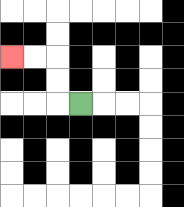{'start': '[3, 4]', 'end': '[0, 2]', 'path_directions': 'L,U,U,L,L', 'path_coordinates': '[[3, 4], [2, 4], [2, 3], [2, 2], [1, 2], [0, 2]]'}